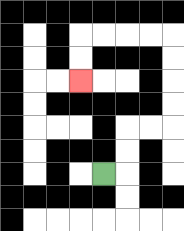{'start': '[4, 7]', 'end': '[3, 3]', 'path_directions': 'R,U,U,R,R,U,U,U,U,L,L,L,L,D,D', 'path_coordinates': '[[4, 7], [5, 7], [5, 6], [5, 5], [6, 5], [7, 5], [7, 4], [7, 3], [7, 2], [7, 1], [6, 1], [5, 1], [4, 1], [3, 1], [3, 2], [3, 3]]'}